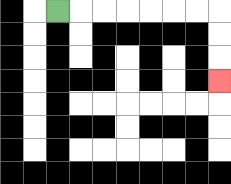{'start': '[2, 0]', 'end': '[9, 3]', 'path_directions': 'R,R,R,R,R,R,R,D,D,D', 'path_coordinates': '[[2, 0], [3, 0], [4, 0], [5, 0], [6, 0], [7, 0], [8, 0], [9, 0], [9, 1], [9, 2], [9, 3]]'}